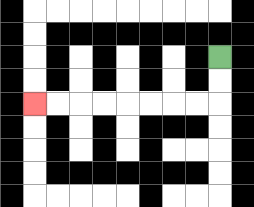{'start': '[9, 2]', 'end': '[1, 4]', 'path_directions': 'D,D,L,L,L,L,L,L,L,L', 'path_coordinates': '[[9, 2], [9, 3], [9, 4], [8, 4], [7, 4], [6, 4], [5, 4], [4, 4], [3, 4], [2, 4], [1, 4]]'}